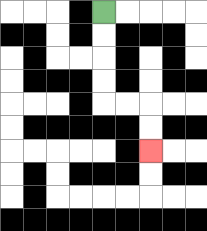{'start': '[4, 0]', 'end': '[6, 6]', 'path_directions': 'D,D,D,D,R,R,D,D', 'path_coordinates': '[[4, 0], [4, 1], [4, 2], [4, 3], [4, 4], [5, 4], [6, 4], [6, 5], [6, 6]]'}